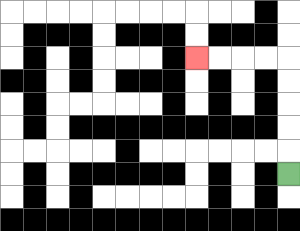{'start': '[12, 7]', 'end': '[8, 2]', 'path_directions': 'U,U,U,U,U,L,L,L,L', 'path_coordinates': '[[12, 7], [12, 6], [12, 5], [12, 4], [12, 3], [12, 2], [11, 2], [10, 2], [9, 2], [8, 2]]'}